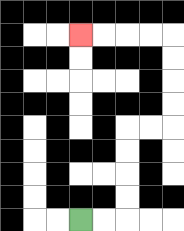{'start': '[3, 9]', 'end': '[3, 1]', 'path_directions': 'R,R,U,U,U,U,R,R,U,U,U,U,L,L,L,L', 'path_coordinates': '[[3, 9], [4, 9], [5, 9], [5, 8], [5, 7], [5, 6], [5, 5], [6, 5], [7, 5], [7, 4], [7, 3], [7, 2], [7, 1], [6, 1], [5, 1], [4, 1], [3, 1]]'}